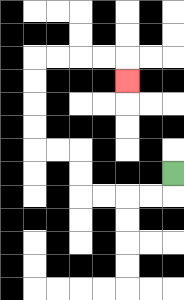{'start': '[7, 7]', 'end': '[5, 3]', 'path_directions': 'D,L,L,L,L,U,U,L,L,U,U,U,U,R,R,R,R,D', 'path_coordinates': '[[7, 7], [7, 8], [6, 8], [5, 8], [4, 8], [3, 8], [3, 7], [3, 6], [2, 6], [1, 6], [1, 5], [1, 4], [1, 3], [1, 2], [2, 2], [3, 2], [4, 2], [5, 2], [5, 3]]'}